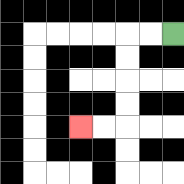{'start': '[7, 1]', 'end': '[3, 5]', 'path_directions': 'L,L,D,D,D,D,L,L', 'path_coordinates': '[[7, 1], [6, 1], [5, 1], [5, 2], [5, 3], [5, 4], [5, 5], [4, 5], [3, 5]]'}